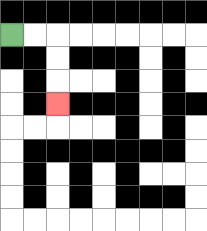{'start': '[0, 1]', 'end': '[2, 4]', 'path_directions': 'R,R,D,D,D', 'path_coordinates': '[[0, 1], [1, 1], [2, 1], [2, 2], [2, 3], [2, 4]]'}